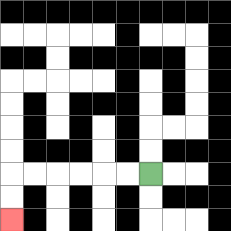{'start': '[6, 7]', 'end': '[0, 9]', 'path_directions': 'L,L,L,L,L,L,D,D', 'path_coordinates': '[[6, 7], [5, 7], [4, 7], [3, 7], [2, 7], [1, 7], [0, 7], [0, 8], [0, 9]]'}